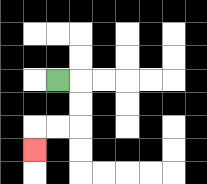{'start': '[2, 3]', 'end': '[1, 6]', 'path_directions': 'R,D,D,L,L,D', 'path_coordinates': '[[2, 3], [3, 3], [3, 4], [3, 5], [2, 5], [1, 5], [1, 6]]'}